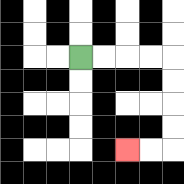{'start': '[3, 2]', 'end': '[5, 6]', 'path_directions': 'R,R,R,R,D,D,D,D,L,L', 'path_coordinates': '[[3, 2], [4, 2], [5, 2], [6, 2], [7, 2], [7, 3], [7, 4], [7, 5], [7, 6], [6, 6], [5, 6]]'}